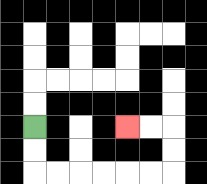{'start': '[1, 5]', 'end': '[5, 5]', 'path_directions': 'D,D,R,R,R,R,R,R,U,U,L,L', 'path_coordinates': '[[1, 5], [1, 6], [1, 7], [2, 7], [3, 7], [4, 7], [5, 7], [6, 7], [7, 7], [7, 6], [7, 5], [6, 5], [5, 5]]'}